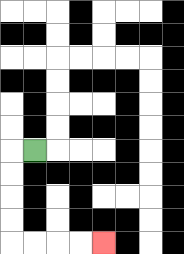{'start': '[1, 6]', 'end': '[4, 10]', 'path_directions': 'L,D,D,D,D,R,R,R,R', 'path_coordinates': '[[1, 6], [0, 6], [0, 7], [0, 8], [0, 9], [0, 10], [1, 10], [2, 10], [3, 10], [4, 10]]'}